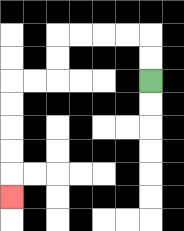{'start': '[6, 3]', 'end': '[0, 8]', 'path_directions': 'U,U,L,L,L,L,D,D,L,L,D,D,D,D,D', 'path_coordinates': '[[6, 3], [6, 2], [6, 1], [5, 1], [4, 1], [3, 1], [2, 1], [2, 2], [2, 3], [1, 3], [0, 3], [0, 4], [0, 5], [0, 6], [0, 7], [0, 8]]'}